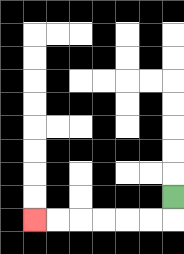{'start': '[7, 8]', 'end': '[1, 9]', 'path_directions': 'D,L,L,L,L,L,L', 'path_coordinates': '[[7, 8], [7, 9], [6, 9], [5, 9], [4, 9], [3, 9], [2, 9], [1, 9]]'}